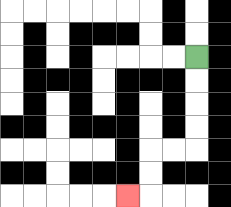{'start': '[8, 2]', 'end': '[5, 8]', 'path_directions': 'D,D,D,D,L,L,D,D,L', 'path_coordinates': '[[8, 2], [8, 3], [8, 4], [8, 5], [8, 6], [7, 6], [6, 6], [6, 7], [6, 8], [5, 8]]'}